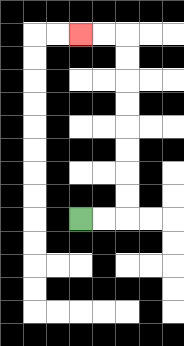{'start': '[3, 9]', 'end': '[3, 1]', 'path_directions': 'R,R,U,U,U,U,U,U,U,U,L,L', 'path_coordinates': '[[3, 9], [4, 9], [5, 9], [5, 8], [5, 7], [5, 6], [5, 5], [5, 4], [5, 3], [5, 2], [5, 1], [4, 1], [3, 1]]'}